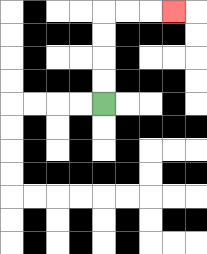{'start': '[4, 4]', 'end': '[7, 0]', 'path_directions': 'U,U,U,U,R,R,R', 'path_coordinates': '[[4, 4], [4, 3], [4, 2], [4, 1], [4, 0], [5, 0], [6, 0], [7, 0]]'}